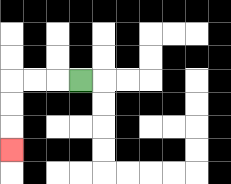{'start': '[3, 3]', 'end': '[0, 6]', 'path_directions': 'L,L,L,D,D,D', 'path_coordinates': '[[3, 3], [2, 3], [1, 3], [0, 3], [0, 4], [0, 5], [0, 6]]'}